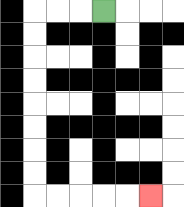{'start': '[4, 0]', 'end': '[6, 8]', 'path_directions': 'L,L,L,D,D,D,D,D,D,D,D,R,R,R,R,R', 'path_coordinates': '[[4, 0], [3, 0], [2, 0], [1, 0], [1, 1], [1, 2], [1, 3], [1, 4], [1, 5], [1, 6], [1, 7], [1, 8], [2, 8], [3, 8], [4, 8], [5, 8], [6, 8]]'}